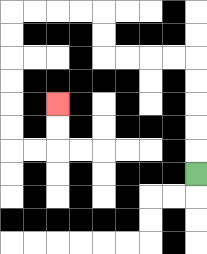{'start': '[8, 7]', 'end': '[2, 4]', 'path_directions': 'U,U,U,U,U,L,L,L,L,U,U,L,L,L,L,D,D,D,D,D,D,R,R,U,U', 'path_coordinates': '[[8, 7], [8, 6], [8, 5], [8, 4], [8, 3], [8, 2], [7, 2], [6, 2], [5, 2], [4, 2], [4, 1], [4, 0], [3, 0], [2, 0], [1, 0], [0, 0], [0, 1], [0, 2], [0, 3], [0, 4], [0, 5], [0, 6], [1, 6], [2, 6], [2, 5], [2, 4]]'}